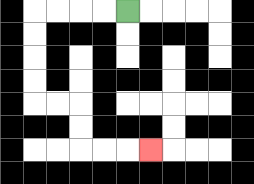{'start': '[5, 0]', 'end': '[6, 6]', 'path_directions': 'L,L,L,L,D,D,D,D,R,R,D,D,R,R,R', 'path_coordinates': '[[5, 0], [4, 0], [3, 0], [2, 0], [1, 0], [1, 1], [1, 2], [1, 3], [1, 4], [2, 4], [3, 4], [3, 5], [3, 6], [4, 6], [5, 6], [6, 6]]'}